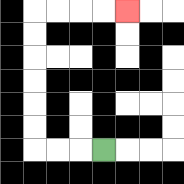{'start': '[4, 6]', 'end': '[5, 0]', 'path_directions': 'L,L,L,U,U,U,U,U,U,R,R,R,R', 'path_coordinates': '[[4, 6], [3, 6], [2, 6], [1, 6], [1, 5], [1, 4], [1, 3], [1, 2], [1, 1], [1, 0], [2, 0], [3, 0], [4, 0], [5, 0]]'}